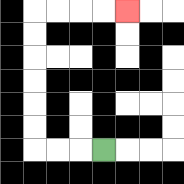{'start': '[4, 6]', 'end': '[5, 0]', 'path_directions': 'L,L,L,U,U,U,U,U,U,R,R,R,R', 'path_coordinates': '[[4, 6], [3, 6], [2, 6], [1, 6], [1, 5], [1, 4], [1, 3], [1, 2], [1, 1], [1, 0], [2, 0], [3, 0], [4, 0], [5, 0]]'}